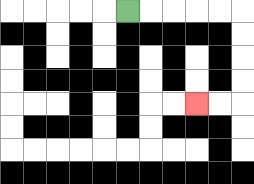{'start': '[5, 0]', 'end': '[8, 4]', 'path_directions': 'R,R,R,R,R,D,D,D,D,L,L', 'path_coordinates': '[[5, 0], [6, 0], [7, 0], [8, 0], [9, 0], [10, 0], [10, 1], [10, 2], [10, 3], [10, 4], [9, 4], [8, 4]]'}